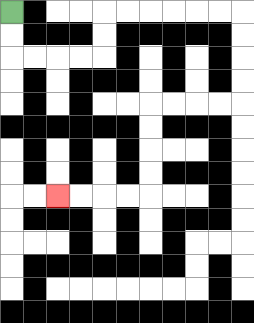{'start': '[0, 0]', 'end': '[2, 8]', 'path_directions': 'D,D,R,R,R,R,U,U,R,R,R,R,R,R,D,D,D,D,L,L,L,L,D,D,D,D,L,L,L,L', 'path_coordinates': '[[0, 0], [0, 1], [0, 2], [1, 2], [2, 2], [3, 2], [4, 2], [4, 1], [4, 0], [5, 0], [6, 0], [7, 0], [8, 0], [9, 0], [10, 0], [10, 1], [10, 2], [10, 3], [10, 4], [9, 4], [8, 4], [7, 4], [6, 4], [6, 5], [6, 6], [6, 7], [6, 8], [5, 8], [4, 8], [3, 8], [2, 8]]'}